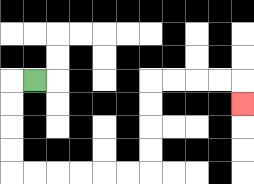{'start': '[1, 3]', 'end': '[10, 4]', 'path_directions': 'L,D,D,D,D,R,R,R,R,R,R,U,U,U,U,R,R,R,R,D', 'path_coordinates': '[[1, 3], [0, 3], [0, 4], [0, 5], [0, 6], [0, 7], [1, 7], [2, 7], [3, 7], [4, 7], [5, 7], [6, 7], [6, 6], [6, 5], [6, 4], [6, 3], [7, 3], [8, 3], [9, 3], [10, 3], [10, 4]]'}